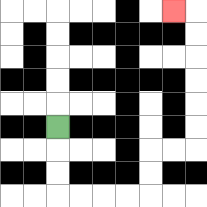{'start': '[2, 5]', 'end': '[7, 0]', 'path_directions': 'D,D,D,R,R,R,R,U,U,R,R,U,U,U,U,U,U,L', 'path_coordinates': '[[2, 5], [2, 6], [2, 7], [2, 8], [3, 8], [4, 8], [5, 8], [6, 8], [6, 7], [6, 6], [7, 6], [8, 6], [8, 5], [8, 4], [8, 3], [8, 2], [8, 1], [8, 0], [7, 0]]'}